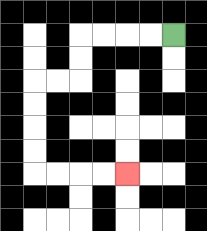{'start': '[7, 1]', 'end': '[5, 7]', 'path_directions': 'L,L,L,L,D,D,L,L,D,D,D,D,R,R,R,R', 'path_coordinates': '[[7, 1], [6, 1], [5, 1], [4, 1], [3, 1], [3, 2], [3, 3], [2, 3], [1, 3], [1, 4], [1, 5], [1, 6], [1, 7], [2, 7], [3, 7], [4, 7], [5, 7]]'}